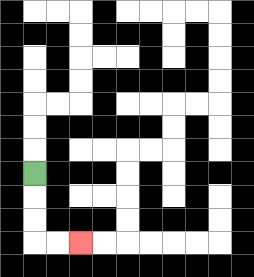{'start': '[1, 7]', 'end': '[3, 10]', 'path_directions': 'D,D,D,R,R', 'path_coordinates': '[[1, 7], [1, 8], [1, 9], [1, 10], [2, 10], [3, 10]]'}